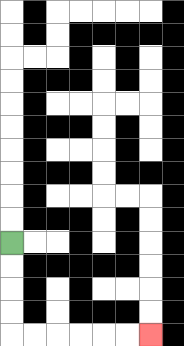{'start': '[0, 10]', 'end': '[6, 14]', 'path_directions': 'D,D,D,D,R,R,R,R,R,R', 'path_coordinates': '[[0, 10], [0, 11], [0, 12], [0, 13], [0, 14], [1, 14], [2, 14], [3, 14], [4, 14], [5, 14], [6, 14]]'}